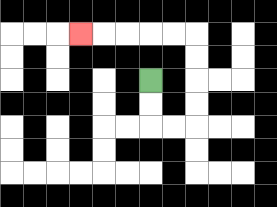{'start': '[6, 3]', 'end': '[3, 1]', 'path_directions': 'D,D,R,R,U,U,U,U,L,L,L,L,L', 'path_coordinates': '[[6, 3], [6, 4], [6, 5], [7, 5], [8, 5], [8, 4], [8, 3], [8, 2], [8, 1], [7, 1], [6, 1], [5, 1], [4, 1], [3, 1]]'}